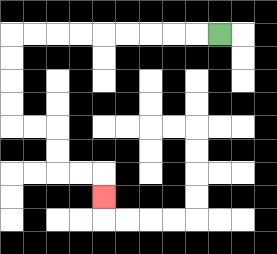{'start': '[9, 1]', 'end': '[4, 8]', 'path_directions': 'L,L,L,L,L,L,L,L,L,D,D,D,D,R,R,D,D,R,R,D', 'path_coordinates': '[[9, 1], [8, 1], [7, 1], [6, 1], [5, 1], [4, 1], [3, 1], [2, 1], [1, 1], [0, 1], [0, 2], [0, 3], [0, 4], [0, 5], [1, 5], [2, 5], [2, 6], [2, 7], [3, 7], [4, 7], [4, 8]]'}